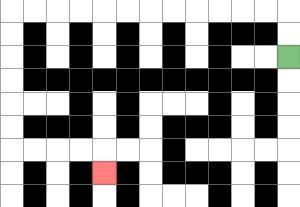{'start': '[12, 2]', 'end': '[4, 7]', 'path_directions': 'U,U,L,L,L,L,L,L,L,L,L,L,L,L,D,D,D,D,D,D,R,R,R,R,D', 'path_coordinates': '[[12, 2], [12, 1], [12, 0], [11, 0], [10, 0], [9, 0], [8, 0], [7, 0], [6, 0], [5, 0], [4, 0], [3, 0], [2, 0], [1, 0], [0, 0], [0, 1], [0, 2], [0, 3], [0, 4], [0, 5], [0, 6], [1, 6], [2, 6], [3, 6], [4, 6], [4, 7]]'}